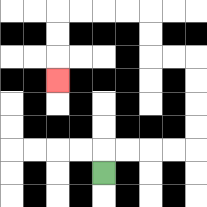{'start': '[4, 7]', 'end': '[2, 3]', 'path_directions': 'U,R,R,R,R,U,U,U,U,L,L,U,U,L,L,L,L,D,D,D', 'path_coordinates': '[[4, 7], [4, 6], [5, 6], [6, 6], [7, 6], [8, 6], [8, 5], [8, 4], [8, 3], [8, 2], [7, 2], [6, 2], [6, 1], [6, 0], [5, 0], [4, 0], [3, 0], [2, 0], [2, 1], [2, 2], [2, 3]]'}